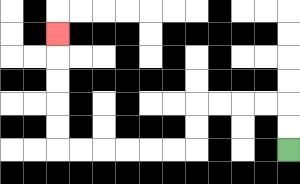{'start': '[12, 6]', 'end': '[2, 1]', 'path_directions': 'U,U,L,L,L,L,D,D,L,L,L,L,L,L,U,U,U,U,U', 'path_coordinates': '[[12, 6], [12, 5], [12, 4], [11, 4], [10, 4], [9, 4], [8, 4], [8, 5], [8, 6], [7, 6], [6, 6], [5, 6], [4, 6], [3, 6], [2, 6], [2, 5], [2, 4], [2, 3], [2, 2], [2, 1]]'}